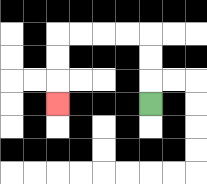{'start': '[6, 4]', 'end': '[2, 4]', 'path_directions': 'U,U,U,L,L,L,L,D,D,D', 'path_coordinates': '[[6, 4], [6, 3], [6, 2], [6, 1], [5, 1], [4, 1], [3, 1], [2, 1], [2, 2], [2, 3], [2, 4]]'}